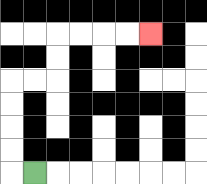{'start': '[1, 7]', 'end': '[6, 1]', 'path_directions': 'L,U,U,U,U,R,R,U,U,R,R,R,R', 'path_coordinates': '[[1, 7], [0, 7], [0, 6], [0, 5], [0, 4], [0, 3], [1, 3], [2, 3], [2, 2], [2, 1], [3, 1], [4, 1], [5, 1], [6, 1]]'}